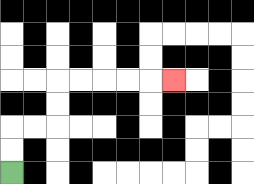{'start': '[0, 7]', 'end': '[7, 3]', 'path_directions': 'U,U,R,R,U,U,R,R,R,R,R', 'path_coordinates': '[[0, 7], [0, 6], [0, 5], [1, 5], [2, 5], [2, 4], [2, 3], [3, 3], [4, 3], [5, 3], [6, 3], [7, 3]]'}